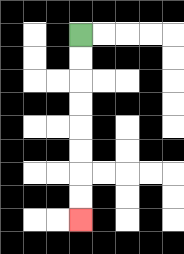{'start': '[3, 1]', 'end': '[3, 9]', 'path_directions': 'D,D,D,D,D,D,D,D', 'path_coordinates': '[[3, 1], [3, 2], [3, 3], [3, 4], [3, 5], [3, 6], [3, 7], [3, 8], [3, 9]]'}